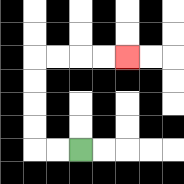{'start': '[3, 6]', 'end': '[5, 2]', 'path_directions': 'L,L,U,U,U,U,R,R,R,R', 'path_coordinates': '[[3, 6], [2, 6], [1, 6], [1, 5], [1, 4], [1, 3], [1, 2], [2, 2], [3, 2], [4, 2], [5, 2]]'}